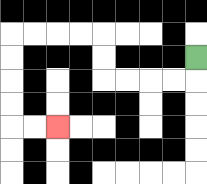{'start': '[8, 2]', 'end': '[2, 5]', 'path_directions': 'D,L,L,L,L,U,U,L,L,L,L,D,D,D,D,R,R', 'path_coordinates': '[[8, 2], [8, 3], [7, 3], [6, 3], [5, 3], [4, 3], [4, 2], [4, 1], [3, 1], [2, 1], [1, 1], [0, 1], [0, 2], [0, 3], [0, 4], [0, 5], [1, 5], [2, 5]]'}